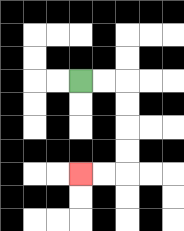{'start': '[3, 3]', 'end': '[3, 7]', 'path_directions': 'R,R,D,D,D,D,L,L', 'path_coordinates': '[[3, 3], [4, 3], [5, 3], [5, 4], [5, 5], [5, 6], [5, 7], [4, 7], [3, 7]]'}